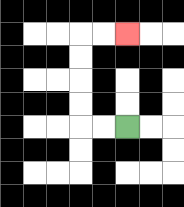{'start': '[5, 5]', 'end': '[5, 1]', 'path_directions': 'L,L,U,U,U,U,R,R', 'path_coordinates': '[[5, 5], [4, 5], [3, 5], [3, 4], [3, 3], [3, 2], [3, 1], [4, 1], [5, 1]]'}